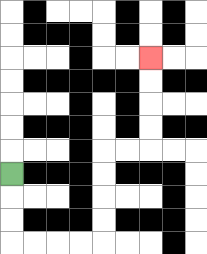{'start': '[0, 7]', 'end': '[6, 2]', 'path_directions': 'D,D,D,R,R,R,R,U,U,U,U,R,R,U,U,U,U', 'path_coordinates': '[[0, 7], [0, 8], [0, 9], [0, 10], [1, 10], [2, 10], [3, 10], [4, 10], [4, 9], [4, 8], [4, 7], [4, 6], [5, 6], [6, 6], [6, 5], [6, 4], [6, 3], [6, 2]]'}